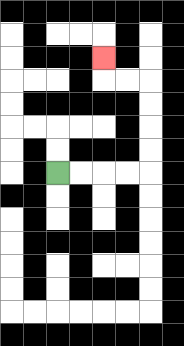{'start': '[2, 7]', 'end': '[4, 2]', 'path_directions': 'R,R,R,R,U,U,U,U,L,L,U', 'path_coordinates': '[[2, 7], [3, 7], [4, 7], [5, 7], [6, 7], [6, 6], [6, 5], [6, 4], [6, 3], [5, 3], [4, 3], [4, 2]]'}